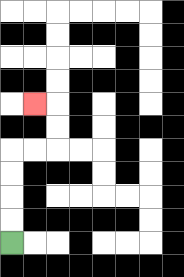{'start': '[0, 10]', 'end': '[1, 4]', 'path_directions': 'U,U,U,U,R,R,U,U,L', 'path_coordinates': '[[0, 10], [0, 9], [0, 8], [0, 7], [0, 6], [1, 6], [2, 6], [2, 5], [2, 4], [1, 4]]'}